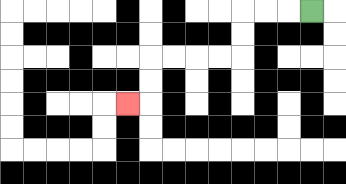{'start': '[13, 0]', 'end': '[5, 4]', 'path_directions': 'L,L,L,D,D,L,L,L,L,D,D,L', 'path_coordinates': '[[13, 0], [12, 0], [11, 0], [10, 0], [10, 1], [10, 2], [9, 2], [8, 2], [7, 2], [6, 2], [6, 3], [6, 4], [5, 4]]'}